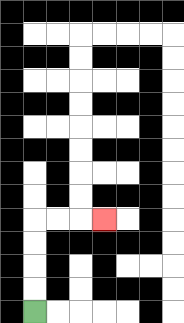{'start': '[1, 13]', 'end': '[4, 9]', 'path_directions': 'U,U,U,U,R,R,R', 'path_coordinates': '[[1, 13], [1, 12], [1, 11], [1, 10], [1, 9], [2, 9], [3, 9], [4, 9]]'}